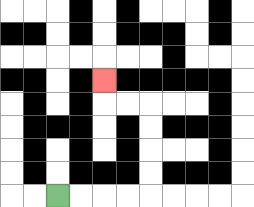{'start': '[2, 8]', 'end': '[4, 3]', 'path_directions': 'R,R,R,R,U,U,U,U,L,L,U', 'path_coordinates': '[[2, 8], [3, 8], [4, 8], [5, 8], [6, 8], [6, 7], [6, 6], [6, 5], [6, 4], [5, 4], [4, 4], [4, 3]]'}